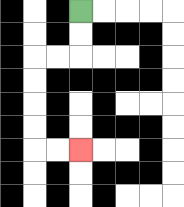{'start': '[3, 0]', 'end': '[3, 6]', 'path_directions': 'D,D,L,L,D,D,D,D,R,R', 'path_coordinates': '[[3, 0], [3, 1], [3, 2], [2, 2], [1, 2], [1, 3], [1, 4], [1, 5], [1, 6], [2, 6], [3, 6]]'}